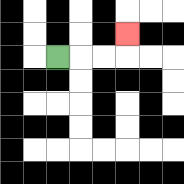{'start': '[2, 2]', 'end': '[5, 1]', 'path_directions': 'R,R,R,U', 'path_coordinates': '[[2, 2], [3, 2], [4, 2], [5, 2], [5, 1]]'}